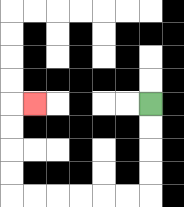{'start': '[6, 4]', 'end': '[1, 4]', 'path_directions': 'D,D,D,D,L,L,L,L,L,L,U,U,U,U,R', 'path_coordinates': '[[6, 4], [6, 5], [6, 6], [6, 7], [6, 8], [5, 8], [4, 8], [3, 8], [2, 8], [1, 8], [0, 8], [0, 7], [0, 6], [0, 5], [0, 4], [1, 4]]'}